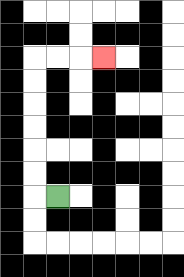{'start': '[2, 8]', 'end': '[4, 2]', 'path_directions': 'L,U,U,U,U,U,U,R,R,R', 'path_coordinates': '[[2, 8], [1, 8], [1, 7], [1, 6], [1, 5], [1, 4], [1, 3], [1, 2], [2, 2], [3, 2], [4, 2]]'}